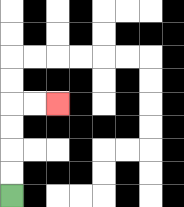{'start': '[0, 8]', 'end': '[2, 4]', 'path_directions': 'U,U,U,U,R,R', 'path_coordinates': '[[0, 8], [0, 7], [0, 6], [0, 5], [0, 4], [1, 4], [2, 4]]'}